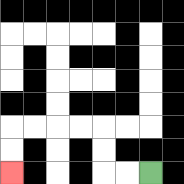{'start': '[6, 7]', 'end': '[0, 7]', 'path_directions': 'L,L,U,U,L,L,L,L,D,D', 'path_coordinates': '[[6, 7], [5, 7], [4, 7], [4, 6], [4, 5], [3, 5], [2, 5], [1, 5], [0, 5], [0, 6], [0, 7]]'}